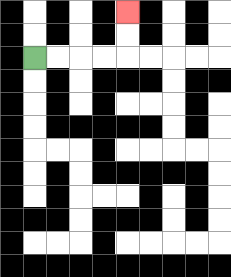{'start': '[1, 2]', 'end': '[5, 0]', 'path_directions': 'R,R,R,R,U,U', 'path_coordinates': '[[1, 2], [2, 2], [3, 2], [4, 2], [5, 2], [5, 1], [5, 0]]'}